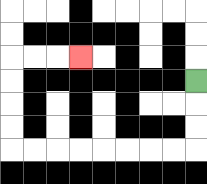{'start': '[8, 3]', 'end': '[3, 2]', 'path_directions': 'D,D,D,L,L,L,L,L,L,L,L,U,U,U,U,R,R,R', 'path_coordinates': '[[8, 3], [8, 4], [8, 5], [8, 6], [7, 6], [6, 6], [5, 6], [4, 6], [3, 6], [2, 6], [1, 6], [0, 6], [0, 5], [0, 4], [0, 3], [0, 2], [1, 2], [2, 2], [3, 2]]'}